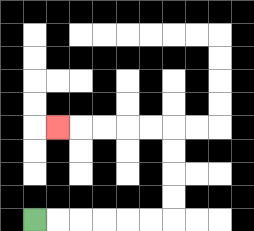{'start': '[1, 9]', 'end': '[2, 5]', 'path_directions': 'R,R,R,R,R,R,U,U,U,U,L,L,L,L,L', 'path_coordinates': '[[1, 9], [2, 9], [3, 9], [4, 9], [5, 9], [6, 9], [7, 9], [7, 8], [7, 7], [7, 6], [7, 5], [6, 5], [5, 5], [4, 5], [3, 5], [2, 5]]'}